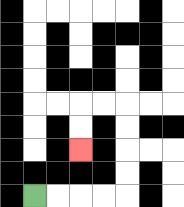{'start': '[1, 8]', 'end': '[3, 6]', 'path_directions': 'R,R,R,R,U,U,U,U,L,L,D,D', 'path_coordinates': '[[1, 8], [2, 8], [3, 8], [4, 8], [5, 8], [5, 7], [5, 6], [5, 5], [5, 4], [4, 4], [3, 4], [3, 5], [3, 6]]'}